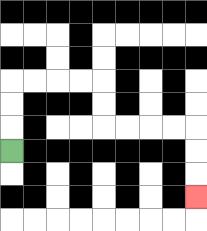{'start': '[0, 6]', 'end': '[8, 8]', 'path_directions': 'U,U,U,R,R,R,R,D,D,R,R,R,R,D,D,D', 'path_coordinates': '[[0, 6], [0, 5], [0, 4], [0, 3], [1, 3], [2, 3], [3, 3], [4, 3], [4, 4], [4, 5], [5, 5], [6, 5], [7, 5], [8, 5], [8, 6], [8, 7], [8, 8]]'}